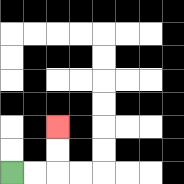{'start': '[0, 7]', 'end': '[2, 5]', 'path_directions': 'R,R,U,U', 'path_coordinates': '[[0, 7], [1, 7], [2, 7], [2, 6], [2, 5]]'}